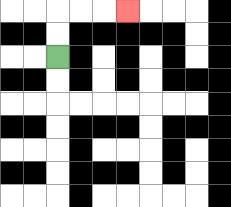{'start': '[2, 2]', 'end': '[5, 0]', 'path_directions': 'U,U,R,R,R', 'path_coordinates': '[[2, 2], [2, 1], [2, 0], [3, 0], [4, 0], [5, 0]]'}